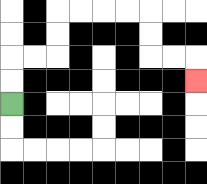{'start': '[0, 4]', 'end': '[8, 3]', 'path_directions': 'U,U,R,R,U,U,R,R,R,R,D,D,R,R,D', 'path_coordinates': '[[0, 4], [0, 3], [0, 2], [1, 2], [2, 2], [2, 1], [2, 0], [3, 0], [4, 0], [5, 0], [6, 0], [6, 1], [6, 2], [7, 2], [8, 2], [8, 3]]'}